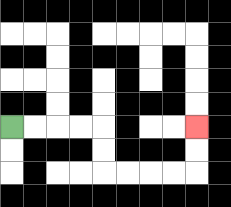{'start': '[0, 5]', 'end': '[8, 5]', 'path_directions': 'R,R,R,R,D,D,R,R,R,R,U,U', 'path_coordinates': '[[0, 5], [1, 5], [2, 5], [3, 5], [4, 5], [4, 6], [4, 7], [5, 7], [6, 7], [7, 7], [8, 7], [8, 6], [8, 5]]'}